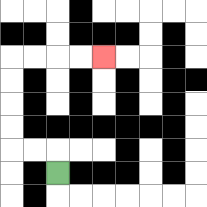{'start': '[2, 7]', 'end': '[4, 2]', 'path_directions': 'U,L,L,U,U,U,U,R,R,R,R', 'path_coordinates': '[[2, 7], [2, 6], [1, 6], [0, 6], [0, 5], [0, 4], [0, 3], [0, 2], [1, 2], [2, 2], [3, 2], [4, 2]]'}